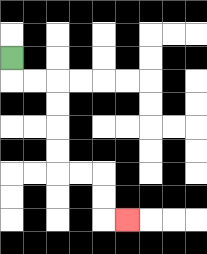{'start': '[0, 2]', 'end': '[5, 9]', 'path_directions': 'D,R,R,D,D,D,D,R,R,D,D,R', 'path_coordinates': '[[0, 2], [0, 3], [1, 3], [2, 3], [2, 4], [2, 5], [2, 6], [2, 7], [3, 7], [4, 7], [4, 8], [4, 9], [5, 9]]'}